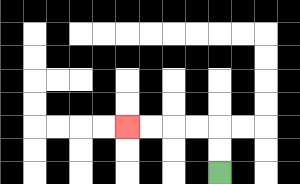{'start': '[9, 7]', 'end': '[5, 5]', 'path_directions': 'U,U,L,L,L,L', 'path_coordinates': '[[9, 7], [9, 6], [9, 5], [8, 5], [7, 5], [6, 5], [5, 5]]'}